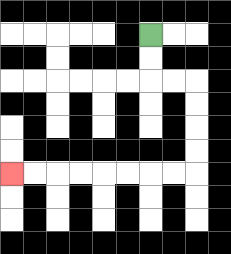{'start': '[6, 1]', 'end': '[0, 7]', 'path_directions': 'D,D,R,R,D,D,D,D,L,L,L,L,L,L,L,L', 'path_coordinates': '[[6, 1], [6, 2], [6, 3], [7, 3], [8, 3], [8, 4], [8, 5], [8, 6], [8, 7], [7, 7], [6, 7], [5, 7], [4, 7], [3, 7], [2, 7], [1, 7], [0, 7]]'}